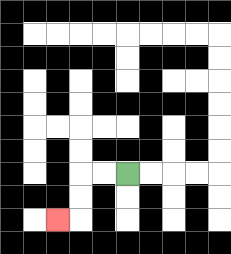{'start': '[5, 7]', 'end': '[2, 9]', 'path_directions': 'L,L,D,D,L', 'path_coordinates': '[[5, 7], [4, 7], [3, 7], [3, 8], [3, 9], [2, 9]]'}